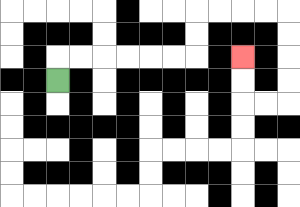{'start': '[2, 3]', 'end': '[10, 2]', 'path_directions': 'U,R,R,R,R,R,R,U,U,R,R,R,R,D,D,D,D,L,L,U,U', 'path_coordinates': '[[2, 3], [2, 2], [3, 2], [4, 2], [5, 2], [6, 2], [7, 2], [8, 2], [8, 1], [8, 0], [9, 0], [10, 0], [11, 0], [12, 0], [12, 1], [12, 2], [12, 3], [12, 4], [11, 4], [10, 4], [10, 3], [10, 2]]'}